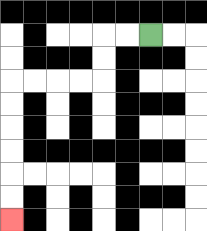{'start': '[6, 1]', 'end': '[0, 9]', 'path_directions': 'L,L,D,D,L,L,L,L,D,D,D,D,D,D', 'path_coordinates': '[[6, 1], [5, 1], [4, 1], [4, 2], [4, 3], [3, 3], [2, 3], [1, 3], [0, 3], [0, 4], [0, 5], [0, 6], [0, 7], [0, 8], [0, 9]]'}